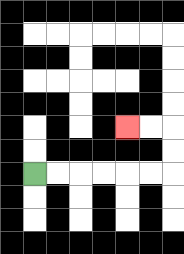{'start': '[1, 7]', 'end': '[5, 5]', 'path_directions': 'R,R,R,R,R,R,U,U,L,L', 'path_coordinates': '[[1, 7], [2, 7], [3, 7], [4, 7], [5, 7], [6, 7], [7, 7], [7, 6], [7, 5], [6, 5], [5, 5]]'}